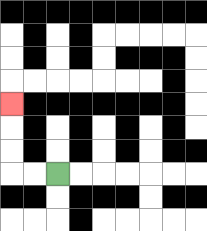{'start': '[2, 7]', 'end': '[0, 4]', 'path_directions': 'L,L,U,U,U', 'path_coordinates': '[[2, 7], [1, 7], [0, 7], [0, 6], [0, 5], [0, 4]]'}